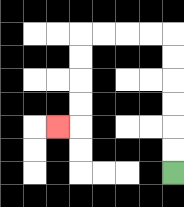{'start': '[7, 7]', 'end': '[2, 5]', 'path_directions': 'U,U,U,U,U,U,L,L,L,L,D,D,D,D,L', 'path_coordinates': '[[7, 7], [7, 6], [7, 5], [7, 4], [7, 3], [7, 2], [7, 1], [6, 1], [5, 1], [4, 1], [3, 1], [3, 2], [3, 3], [3, 4], [3, 5], [2, 5]]'}